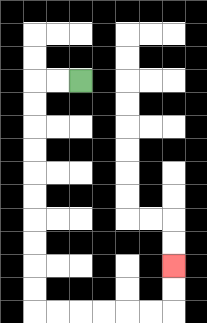{'start': '[3, 3]', 'end': '[7, 11]', 'path_directions': 'L,L,D,D,D,D,D,D,D,D,D,D,R,R,R,R,R,R,U,U', 'path_coordinates': '[[3, 3], [2, 3], [1, 3], [1, 4], [1, 5], [1, 6], [1, 7], [1, 8], [1, 9], [1, 10], [1, 11], [1, 12], [1, 13], [2, 13], [3, 13], [4, 13], [5, 13], [6, 13], [7, 13], [7, 12], [7, 11]]'}